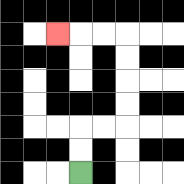{'start': '[3, 7]', 'end': '[2, 1]', 'path_directions': 'U,U,R,R,U,U,U,U,L,L,L', 'path_coordinates': '[[3, 7], [3, 6], [3, 5], [4, 5], [5, 5], [5, 4], [5, 3], [5, 2], [5, 1], [4, 1], [3, 1], [2, 1]]'}